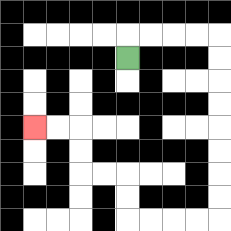{'start': '[5, 2]', 'end': '[1, 5]', 'path_directions': 'U,R,R,R,R,D,D,D,D,D,D,D,D,L,L,L,L,U,U,L,L,U,U,L,L', 'path_coordinates': '[[5, 2], [5, 1], [6, 1], [7, 1], [8, 1], [9, 1], [9, 2], [9, 3], [9, 4], [9, 5], [9, 6], [9, 7], [9, 8], [9, 9], [8, 9], [7, 9], [6, 9], [5, 9], [5, 8], [5, 7], [4, 7], [3, 7], [3, 6], [3, 5], [2, 5], [1, 5]]'}